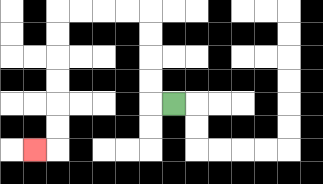{'start': '[7, 4]', 'end': '[1, 6]', 'path_directions': 'L,U,U,U,U,L,L,L,L,D,D,D,D,D,D,L', 'path_coordinates': '[[7, 4], [6, 4], [6, 3], [6, 2], [6, 1], [6, 0], [5, 0], [4, 0], [3, 0], [2, 0], [2, 1], [2, 2], [2, 3], [2, 4], [2, 5], [2, 6], [1, 6]]'}